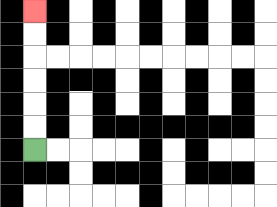{'start': '[1, 6]', 'end': '[1, 0]', 'path_directions': 'U,U,U,U,U,U', 'path_coordinates': '[[1, 6], [1, 5], [1, 4], [1, 3], [1, 2], [1, 1], [1, 0]]'}